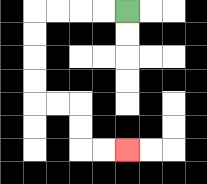{'start': '[5, 0]', 'end': '[5, 6]', 'path_directions': 'L,L,L,L,D,D,D,D,R,R,D,D,R,R', 'path_coordinates': '[[5, 0], [4, 0], [3, 0], [2, 0], [1, 0], [1, 1], [1, 2], [1, 3], [1, 4], [2, 4], [3, 4], [3, 5], [3, 6], [4, 6], [5, 6]]'}